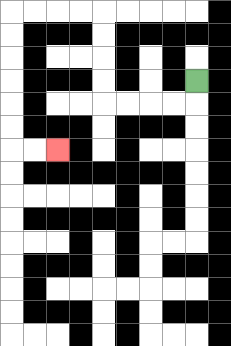{'start': '[8, 3]', 'end': '[2, 6]', 'path_directions': 'D,L,L,L,L,U,U,U,U,L,L,L,L,D,D,D,D,D,D,R,R', 'path_coordinates': '[[8, 3], [8, 4], [7, 4], [6, 4], [5, 4], [4, 4], [4, 3], [4, 2], [4, 1], [4, 0], [3, 0], [2, 0], [1, 0], [0, 0], [0, 1], [0, 2], [0, 3], [0, 4], [0, 5], [0, 6], [1, 6], [2, 6]]'}